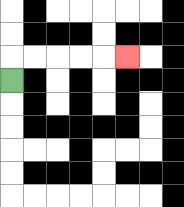{'start': '[0, 3]', 'end': '[5, 2]', 'path_directions': 'U,R,R,R,R,R', 'path_coordinates': '[[0, 3], [0, 2], [1, 2], [2, 2], [3, 2], [4, 2], [5, 2]]'}